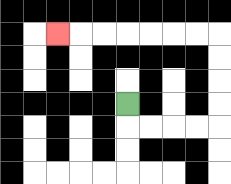{'start': '[5, 4]', 'end': '[2, 1]', 'path_directions': 'D,R,R,R,R,U,U,U,U,L,L,L,L,L,L,L', 'path_coordinates': '[[5, 4], [5, 5], [6, 5], [7, 5], [8, 5], [9, 5], [9, 4], [9, 3], [9, 2], [9, 1], [8, 1], [7, 1], [6, 1], [5, 1], [4, 1], [3, 1], [2, 1]]'}